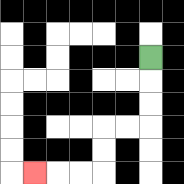{'start': '[6, 2]', 'end': '[1, 7]', 'path_directions': 'D,D,D,L,L,D,D,L,L,L', 'path_coordinates': '[[6, 2], [6, 3], [6, 4], [6, 5], [5, 5], [4, 5], [4, 6], [4, 7], [3, 7], [2, 7], [1, 7]]'}